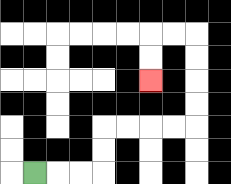{'start': '[1, 7]', 'end': '[6, 3]', 'path_directions': 'R,R,R,U,U,R,R,R,R,U,U,U,U,L,L,D,D', 'path_coordinates': '[[1, 7], [2, 7], [3, 7], [4, 7], [4, 6], [4, 5], [5, 5], [6, 5], [7, 5], [8, 5], [8, 4], [8, 3], [8, 2], [8, 1], [7, 1], [6, 1], [6, 2], [6, 3]]'}